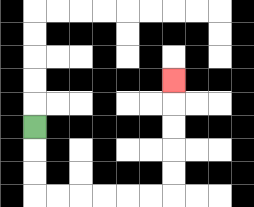{'start': '[1, 5]', 'end': '[7, 3]', 'path_directions': 'D,D,D,R,R,R,R,R,R,U,U,U,U,U', 'path_coordinates': '[[1, 5], [1, 6], [1, 7], [1, 8], [2, 8], [3, 8], [4, 8], [5, 8], [6, 8], [7, 8], [7, 7], [7, 6], [7, 5], [7, 4], [7, 3]]'}